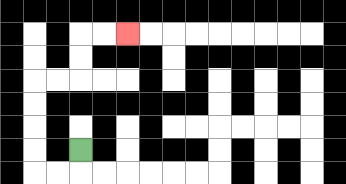{'start': '[3, 6]', 'end': '[5, 1]', 'path_directions': 'D,L,L,U,U,U,U,R,R,U,U,R,R', 'path_coordinates': '[[3, 6], [3, 7], [2, 7], [1, 7], [1, 6], [1, 5], [1, 4], [1, 3], [2, 3], [3, 3], [3, 2], [3, 1], [4, 1], [5, 1]]'}